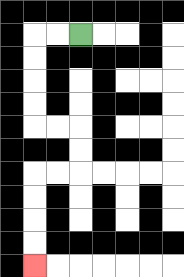{'start': '[3, 1]', 'end': '[1, 11]', 'path_directions': 'L,L,D,D,D,D,R,R,D,D,L,L,D,D,D,D', 'path_coordinates': '[[3, 1], [2, 1], [1, 1], [1, 2], [1, 3], [1, 4], [1, 5], [2, 5], [3, 5], [3, 6], [3, 7], [2, 7], [1, 7], [1, 8], [1, 9], [1, 10], [1, 11]]'}